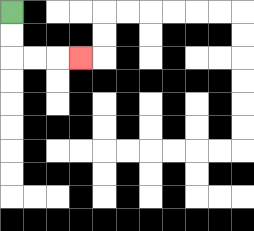{'start': '[0, 0]', 'end': '[3, 2]', 'path_directions': 'D,D,R,R,R', 'path_coordinates': '[[0, 0], [0, 1], [0, 2], [1, 2], [2, 2], [3, 2]]'}